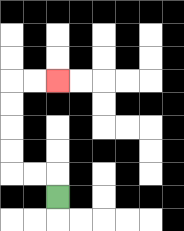{'start': '[2, 8]', 'end': '[2, 3]', 'path_directions': 'U,L,L,U,U,U,U,R,R', 'path_coordinates': '[[2, 8], [2, 7], [1, 7], [0, 7], [0, 6], [0, 5], [0, 4], [0, 3], [1, 3], [2, 3]]'}